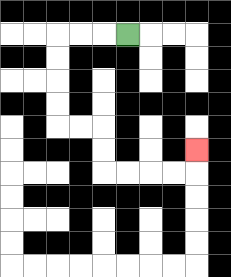{'start': '[5, 1]', 'end': '[8, 6]', 'path_directions': 'L,L,L,D,D,D,D,R,R,D,D,R,R,R,R,U', 'path_coordinates': '[[5, 1], [4, 1], [3, 1], [2, 1], [2, 2], [2, 3], [2, 4], [2, 5], [3, 5], [4, 5], [4, 6], [4, 7], [5, 7], [6, 7], [7, 7], [8, 7], [8, 6]]'}